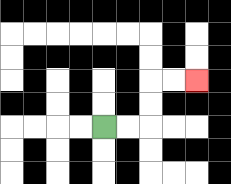{'start': '[4, 5]', 'end': '[8, 3]', 'path_directions': 'R,R,U,U,R,R', 'path_coordinates': '[[4, 5], [5, 5], [6, 5], [6, 4], [6, 3], [7, 3], [8, 3]]'}